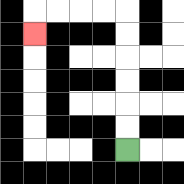{'start': '[5, 6]', 'end': '[1, 1]', 'path_directions': 'U,U,U,U,U,U,L,L,L,L,D', 'path_coordinates': '[[5, 6], [5, 5], [5, 4], [5, 3], [5, 2], [5, 1], [5, 0], [4, 0], [3, 0], [2, 0], [1, 0], [1, 1]]'}